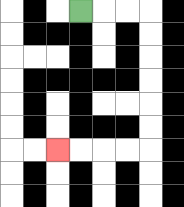{'start': '[3, 0]', 'end': '[2, 6]', 'path_directions': 'R,R,R,D,D,D,D,D,D,L,L,L,L', 'path_coordinates': '[[3, 0], [4, 0], [5, 0], [6, 0], [6, 1], [6, 2], [6, 3], [6, 4], [6, 5], [6, 6], [5, 6], [4, 6], [3, 6], [2, 6]]'}